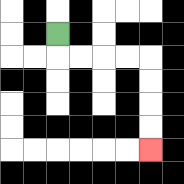{'start': '[2, 1]', 'end': '[6, 6]', 'path_directions': 'D,R,R,R,R,D,D,D,D', 'path_coordinates': '[[2, 1], [2, 2], [3, 2], [4, 2], [5, 2], [6, 2], [6, 3], [6, 4], [6, 5], [6, 6]]'}